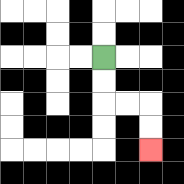{'start': '[4, 2]', 'end': '[6, 6]', 'path_directions': 'D,D,R,R,D,D', 'path_coordinates': '[[4, 2], [4, 3], [4, 4], [5, 4], [6, 4], [6, 5], [6, 6]]'}